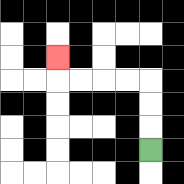{'start': '[6, 6]', 'end': '[2, 2]', 'path_directions': 'U,U,U,L,L,L,L,U', 'path_coordinates': '[[6, 6], [6, 5], [6, 4], [6, 3], [5, 3], [4, 3], [3, 3], [2, 3], [2, 2]]'}